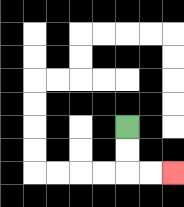{'start': '[5, 5]', 'end': '[7, 7]', 'path_directions': 'D,D,R,R', 'path_coordinates': '[[5, 5], [5, 6], [5, 7], [6, 7], [7, 7]]'}